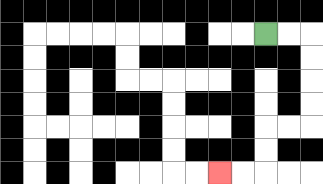{'start': '[11, 1]', 'end': '[9, 7]', 'path_directions': 'R,R,D,D,D,D,L,L,D,D,L,L', 'path_coordinates': '[[11, 1], [12, 1], [13, 1], [13, 2], [13, 3], [13, 4], [13, 5], [12, 5], [11, 5], [11, 6], [11, 7], [10, 7], [9, 7]]'}